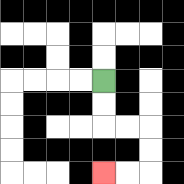{'start': '[4, 3]', 'end': '[4, 7]', 'path_directions': 'D,D,R,R,D,D,L,L', 'path_coordinates': '[[4, 3], [4, 4], [4, 5], [5, 5], [6, 5], [6, 6], [6, 7], [5, 7], [4, 7]]'}